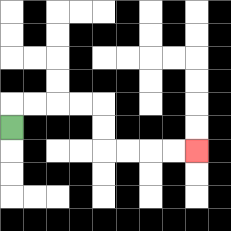{'start': '[0, 5]', 'end': '[8, 6]', 'path_directions': 'U,R,R,R,R,D,D,R,R,R,R', 'path_coordinates': '[[0, 5], [0, 4], [1, 4], [2, 4], [3, 4], [4, 4], [4, 5], [4, 6], [5, 6], [6, 6], [7, 6], [8, 6]]'}